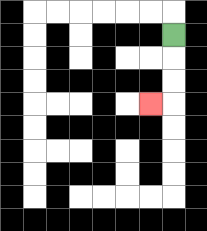{'start': '[7, 1]', 'end': '[6, 4]', 'path_directions': 'D,D,D,L', 'path_coordinates': '[[7, 1], [7, 2], [7, 3], [7, 4], [6, 4]]'}